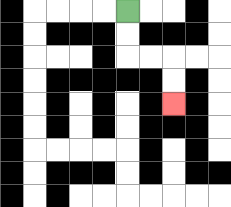{'start': '[5, 0]', 'end': '[7, 4]', 'path_directions': 'D,D,R,R,D,D', 'path_coordinates': '[[5, 0], [5, 1], [5, 2], [6, 2], [7, 2], [7, 3], [7, 4]]'}